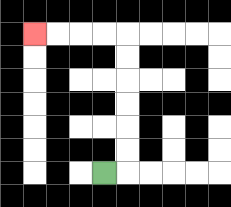{'start': '[4, 7]', 'end': '[1, 1]', 'path_directions': 'R,U,U,U,U,U,U,L,L,L,L', 'path_coordinates': '[[4, 7], [5, 7], [5, 6], [5, 5], [5, 4], [5, 3], [5, 2], [5, 1], [4, 1], [3, 1], [2, 1], [1, 1]]'}